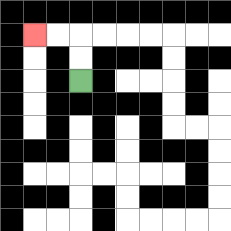{'start': '[3, 3]', 'end': '[1, 1]', 'path_directions': 'U,U,L,L', 'path_coordinates': '[[3, 3], [3, 2], [3, 1], [2, 1], [1, 1]]'}